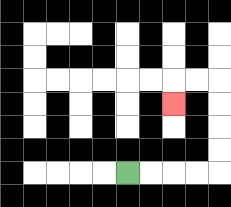{'start': '[5, 7]', 'end': '[7, 4]', 'path_directions': 'R,R,R,R,U,U,U,U,L,L,D', 'path_coordinates': '[[5, 7], [6, 7], [7, 7], [8, 7], [9, 7], [9, 6], [9, 5], [9, 4], [9, 3], [8, 3], [7, 3], [7, 4]]'}